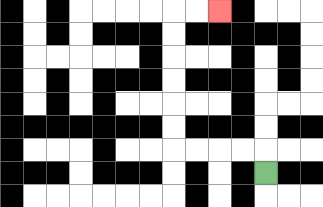{'start': '[11, 7]', 'end': '[9, 0]', 'path_directions': 'U,L,L,L,L,U,U,U,U,U,U,R,R', 'path_coordinates': '[[11, 7], [11, 6], [10, 6], [9, 6], [8, 6], [7, 6], [7, 5], [7, 4], [7, 3], [7, 2], [7, 1], [7, 0], [8, 0], [9, 0]]'}